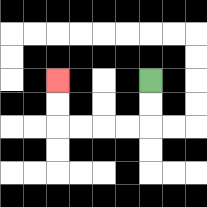{'start': '[6, 3]', 'end': '[2, 3]', 'path_directions': 'D,D,L,L,L,L,U,U', 'path_coordinates': '[[6, 3], [6, 4], [6, 5], [5, 5], [4, 5], [3, 5], [2, 5], [2, 4], [2, 3]]'}